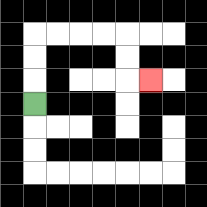{'start': '[1, 4]', 'end': '[6, 3]', 'path_directions': 'U,U,U,R,R,R,R,D,D,R', 'path_coordinates': '[[1, 4], [1, 3], [1, 2], [1, 1], [2, 1], [3, 1], [4, 1], [5, 1], [5, 2], [5, 3], [6, 3]]'}